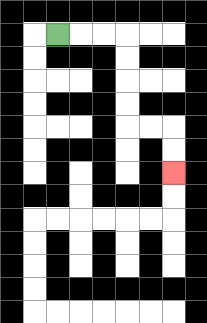{'start': '[2, 1]', 'end': '[7, 7]', 'path_directions': 'R,R,R,D,D,D,D,R,R,D,D', 'path_coordinates': '[[2, 1], [3, 1], [4, 1], [5, 1], [5, 2], [5, 3], [5, 4], [5, 5], [6, 5], [7, 5], [7, 6], [7, 7]]'}